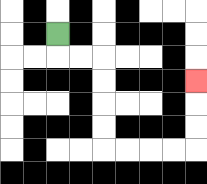{'start': '[2, 1]', 'end': '[8, 3]', 'path_directions': 'D,R,R,D,D,D,D,R,R,R,R,U,U,U', 'path_coordinates': '[[2, 1], [2, 2], [3, 2], [4, 2], [4, 3], [4, 4], [4, 5], [4, 6], [5, 6], [6, 6], [7, 6], [8, 6], [8, 5], [8, 4], [8, 3]]'}